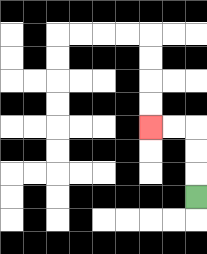{'start': '[8, 8]', 'end': '[6, 5]', 'path_directions': 'U,U,U,L,L', 'path_coordinates': '[[8, 8], [8, 7], [8, 6], [8, 5], [7, 5], [6, 5]]'}